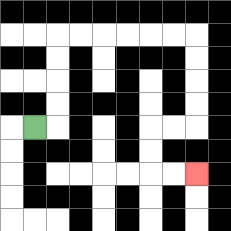{'start': '[1, 5]', 'end': '[8, 7]', 'path_directions': 'R,U,U,U,U,R,R,R,R,R,R,D,D,D,D,L,L,D,D,R,R', 'path_coordinates': '[[1, 5], [2, 5], [2, 4], [2, 3], [2, 2], [2, 1], [3, 1], [4, 1], [5, 1], [6, 1], [7, 1], [8, 1], [8, 2], [8, 3], [8, 4], [8, 5], [7, 5], [6, 5], [6, 6], [6, 7], [7, 7], [8, 7]]'}